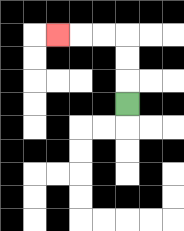{'start': '[5, 4]', 'end': '[2, 1]', 'path_directions': 'U,U,U,L,L,L', 'path_coordinates': '[[5, 4], [5, 3], [5, 2], [5, 1], [4, 1], [3, 1], [2, 1]]'}